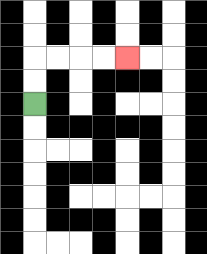{'start': '[1, 4]', 'end': '[5, 2]', 'path_directions': 'U,U,R,R,R,R', 'path_coordinates': '[[1, 4], [1, 3], [1, 2], [2, 2], [3, 2], [4, 2], [5, 2]]'}